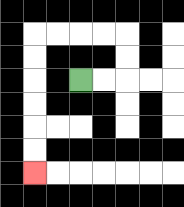{'start': '[3, 3]', 'end': '[1, 7]', 'path_directions': 'R,R,U,U,L,L,L,L,D,D,D,D,D,D', 'path_coordinates': '[[3, 3], [4, 3], [5, 3], [5, 2], [5, 1], [4, 1], [3, 1], [2, 1], [1, 1], [1, 2], [1, 3], [1, 4], [1, 5], [1, 6], [1, 7]]'}